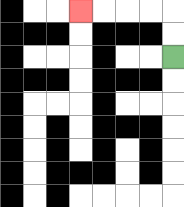{'start': '[7, 2]', 'end': '[3, 0]', 'path_directions': 'U,U,L,L,L,L', 'path_coordinates': '[[7, 2], [7, 1], [7, 0], [6, 0], [5, 0], [4, 0], [3, 0]]'}